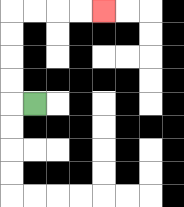{'start': '[1, 4]', 'end': '[4, 0]', 'path_directions': 'L,U,U,U,U,R,R,R,R', 'path_coordinates': '[[1, 4], [0, 4], [0, 3], [0, 2], [0, 1], [0, 0], [1, 0], [2, 0], [3, 0], [4, 0]]'}